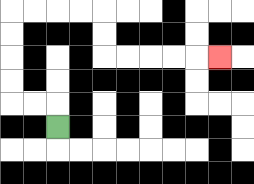{'start': '[2, 5]', 'end': '[9, 2]', 'path_directions': 'U,L,L,U,U,U,U,R,R,R,R,D,D,R,R,R,R,R', 'path_coordinates': '[[2, 5], [2, 4], [1, 4], [0, 4], [0, 3], [0, 2], [0, 1], [0, 0], [1, 0], [2, 0], [3, 0], [4, 0], [4, 1], [4, 2], [5, 2], [6, 2], [7, 2], [8, 2], [9, 2]]'}